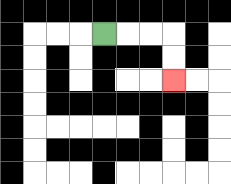{'start': '[4, 1]', 'end': '[7, 3]', 'path_directions': 'R,R,R,D,D', 'path_coordinates': '[[4, 1], [5, 1], [6, 1], [7, 1], [7, 2], [7, 3]]'}